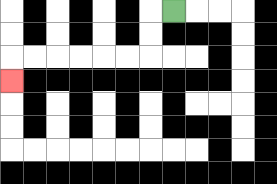{'start': '[7, 0]', 'end': '[0, 3]', 'path_directions': 'L,D,D,L,L,L,L,L,L,D', 'path_coordinates': '[[7, 0], [6, 0], [6, 1], [6, 2], [5, 2], [4, 2], [3, 2], [2, 2], [1, 2], [0, 2], [0, 3]]'}